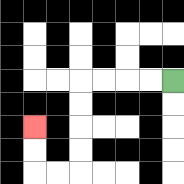{'start': '[7, 3]', 'end': '[1, 5]', 'path_directions': 'L,L,L,L,D,D,D,D,L,L,U,U', 'path_coordinates': '[[7, 3], [6, 3], [5, 3], [4, 3], [3, 3], [3, 4], [3, 5], [3, 6], [3, 7], [2, 7], [1, 7], [1, 6], [1, 5]]'}